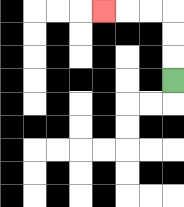{'start': '[7, 3]', 'end': '[4, 0]', 'path_directions': 'U,U,U,L,L,L', 'path_coordinates': '[[7, 3], [7, 2], [7, 1], [7, 0], [6, 0], [5, 0], [4, 0]]'}